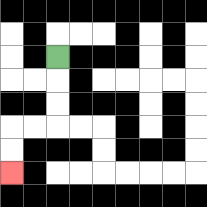{'start': '[2, 2]', 'end': '[0, 7]', 'path_directions': 'D,D,D,L,L,D,D', 'path_coordinates': '[[2, 2], [2, 3], [2, 4], [2, 5], [1, 5], [0, 5], [0, 6], [0, 7]]'}